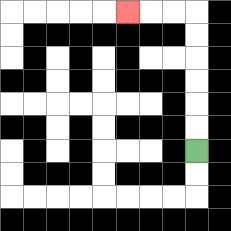{'start': '[8, 6]', 'end': '[5, 0]', 'path_directions': 'U,U,U,U,U,U,L,L,L', 'path_coordinates': '[[8, 6], [8, 5], [8, 4], [8, 3], [8, 2], [8, 1], [8, 0], [7, 0], [6, 0], [5, 0]]'}